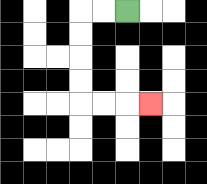{'start': '[5, 0]', 'end': '[6, 4]', 'path_directions': 'L,L,D,D,D,D,R,R,R', 'path_coordinates': '[[5, 0], [4, 0], [3, 0], [3, 1], [3, 2], [3, 3], [3, 4], [4, 4], [5, 4], [6, 4]]'}